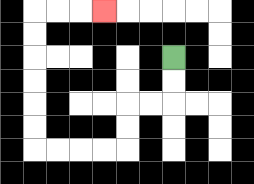{'start': '[7, 2]', 'end': '[4, 0]', 'path_directions': 'D,D,L,L,D,D,L,L,L,L,U,U,U,U,U,U,R,R,R', 'path_coordinates': '[[7, 2], [7, 3], [7, 4], [6, 4], [5, 4], [5, 5], [5, 6], [4, 6], [3, 6], [2, 6], [1, 6], [1, 5], [1, 4], [1, 3], [1, 2], [1, 1], [1, 0], [2, 0], [3, 0], [4, 0]]'}